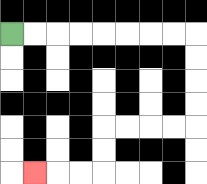{'start': '[0, 1]', 'end': '[1, 7]', 'path_directions': 'R,R,R,R,R,R,R,R,D,D,D,D,L,L,L,L,D,D,L,L,L', 'path_coordinates': '[[0, 1], [1, 1], [2, 1], [3, 1], [4, 1], [5, 1], [6, 1], [7, 1], [8, 1], [8, 2], [8, 3], [8, 4], [8, 5], [7, 5], [6, 5], [5, 5], [4, 5], [4, 6], [4, 7], [3, 7], [2, 7], [1, 7]]'}